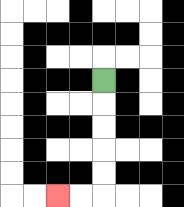{'start': '[4, 3]', 'end': '[2, 8]', 'path_directions': 'D,D,D,D,D,L,L', 'path_coordinates': '[[4, 3], [4, 4], [4, 5], [4, 6], [4, 7], [4, 8], [3, 8], [2, 8]]'}